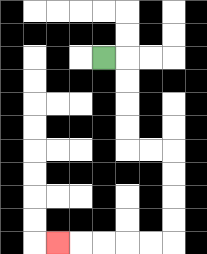{'start': '[4, 2]', 'end': '[2, 10]', 'path_directions': 'R,D,D,D,D,R,R,D,D,D,D,L,L,L,L,L', 'path_coordinates': '[[4, 2], [5, 2], [5, 3], [5, 4], [5, 5], [5, 6], [6, 6], [7, 6], [7, 7], [7, 8], [7, 9], [7, 10], [6, 10], [5, 10], [4, 10], [3, 10], [2, 10]]'}